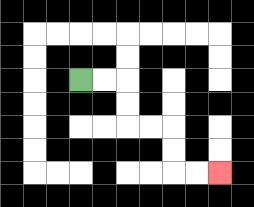{'start': '[3, 3]', 'end': '[9, 7]', 'path_directions': 'R,R,D,D,R,R,D,D,R,R', 'path_coordinates': '[[3, 3], [4, 3], [5, 3], [5, 4], [5, 5], [6, 5], [7, 5], [7, 6], [7, 7], [8, 7], [9, 7]]'}